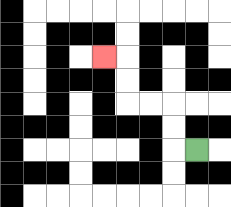{'start': '[8, 6]', 'end': '[4, 2]', 'path_directions': 'L,U,U,L,L,U,U,L', 'path_coordinates': '[[8, 6], [7, 6], [7, 5], [7, 4], [6, 4], [5, 4], [5, 3], [5, 2], [4, 2]]'}